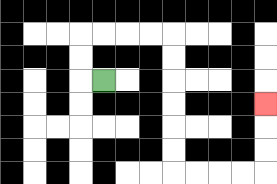{'start': '[4, 3]', 'end': '[11, 4]', 'path_directions': 'L,U,U,R,R,R,R,D,D,D,D,D,D,R,R,R,R,U,U,U', 'path_coordinates': '[[4, 3], [3, 3], [3, 2], [3, 1], [4, 1], [5, 1], [6, 1], [7, 1], [7, 2], [7, 3], [7, 4], [7, 5], [7, 6], [7, 7], [8, 7], [9, 7], [10, 7], [11, 7], [11, 6], [11, 5], [11, 4]]'}